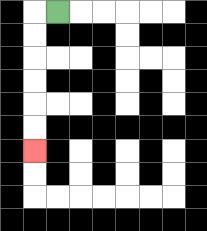{'start': '[2, 0]', 'end': '[1, 6]', 'path_directions': 'L,D,D,D,D,D,D', 'path_coordinates': '[[2, 0], [1, 0], [1, 1], [1, 2], [1, 3], [1, 4], [1, 5], [1, 6]]'}